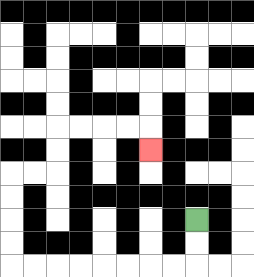{'start': '[8, 9]', 'end': '[6, 6]', 'path_directions': 'D,D,L,L,L,L,L,L,L,L,U,U,U,U,R,R,U,U,R,R,R,R,D', 'path_coordinates': '[[8, 9], [8, 10], [8, 11], [7, 11], [6, 11], [5, 11], [4, 11], [3, 11], [2, 11], [1, 11], [0, 11], [0, 10], [0, 9], [0, 8], [0, 7], [1, 7], [2, 7], [2, 6], [2, 5], [3, 5], [4, 5], [5, 5], [6, 5], [6, 6]]'}